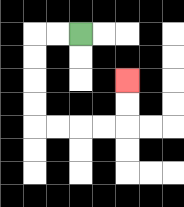{'start': '[3, 1]', 'end': '[5, 3]', 'path_directions': 'L,L,D,D,D,D,R,R,R,R,U,U', 'path_coordinates': '[[3, 1], [2, 1], [1, 1], [1, 2], [1, 3], [1, 4], [1, 5], [2, 5], [3, 5], [4, 5], [5, 5], [5, 4], [5, 3]]'}